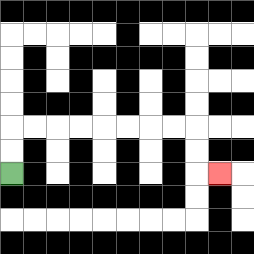{'start': '[0, 7]', 'end': '[9, 7]', 'path_directions': 'U,U,R,R,R,R,R,R,R,R,D,D,R', 'path_coordinates': '[[0, 7], [0, 6], [0, 5], [1, 5], [2, 5], [3, 5], [4, 5], [5, 5], [6, 5], [7, 5], [8, 5], [8, 6], [8, 7], [9, 7]]'}